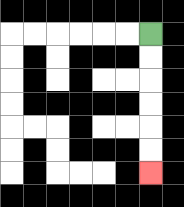{'start': '[6, 1]', 'end': '[6, 7]', 'path_directions': 'D,D,D,D,D,D', 'path_coordinates': '[[6, 1], [6, 2], [6, 3], [6, 4], [6, 5], [6, 6], [6, 7]]'}